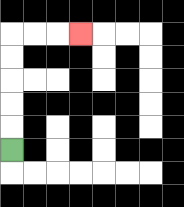{'start': '[0, 6]', 'end': '[3, 1]', 'path_directions': 'U,U,U,U,U,R,R,R', 'path_coordinates': '[[0, 6], [0, 5], [0, 4], [0, 3], [0, 2], [0, 1], [1, 1], [2, 1], [3, 1]]'}